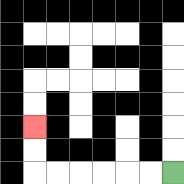{'start': '[7, 7]', 'end': '[1, 5]', 'path_directions': 'L,L,L,L,L,L,U,U', 'path_coordinates': '[[7, 7], [6, 7], [5, 7], [4, 7], [3, 7], [2, 7], [1, 7], [1, 6], [1, 5]]'}